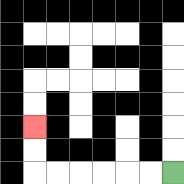{'start': '[7, 7]', 'end': '[1, 5]', 'path_directions': 'L,L,L,L,L,L,U,U', 'path_coordinates': '[[7, 7], [6, 7], [5, 7], [4, 7], [3, 7], [2, 7], [1, 7], [1, 6], [1, 5]]'}